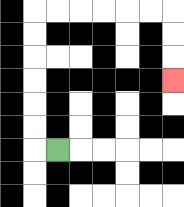{'start': '[2, 6]', 'end': '[7, 3]', 'path_directions': 'L,U,U,U,U,U,U,R,R,R,R,R,R,D,D,D', 'path_coordinates': '[[2, 6], [1, 6], [1, 5], [1, 4], [1, 3], [1, 2], [1, 1], [1, 0], [2, 0], [3, 0], [4, 0], [5, 0], [6, 0], [7, 0], [7, 1], [7, 2], [7, 3]]'}